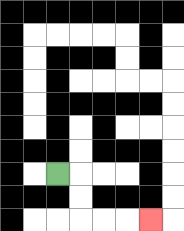{'start': '[2, 7]', 'end': '[6, 9]', 'path_directions': 'R,D,D,R,R,R', 'path_coordinates': '[[2, 7], [3, 7], [3, 8], [3, 9], [4, 9], [5, 9], [6, 9]]'}